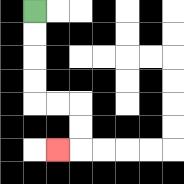{'start': '[1, 0]', 'end': '[2, 6]', 'path_directions': 'D,D,D,D,R,R,D,D,L', 'path_coordinates': '[[1, 0], [1, 1], [1, 2], [1, 3], [1, 4], [2, 4], [3, 4], [3, 5], [3, 6], [2, 6]]'}